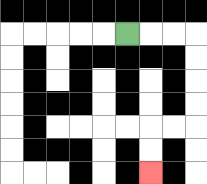{'start': '[5, 1]', 'end': '[6, 7]', 'path_directions': 'R,R,R,D,D,D,D,L,L,D,D', 'path_coordinates': '[[5, 1], [6, 1], [7, 1], [8, 1], [8, 2], [8, 3], [8, 4], [8, 5], [7, 5], [6, 5], [6, 6], [6, 7]]'}